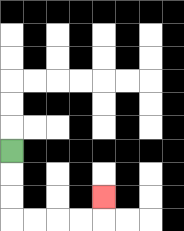{'start': '[0, 6]', 'end': '[4, 8]', 'path_directions': 'D,D,D,R,R,R,R,U', 'path_coordinates': '[[0, 6], [0, 7], [0, 8], [0, 9], [1, 9], [2, 9], [3, 9], [4, 9], [4, 8]]'}